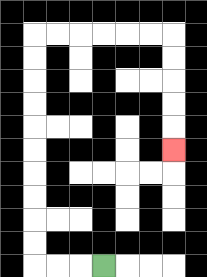{'start': '[4, 11]', 'end': '[7, 6]', 'path_directions': 'L,L,L,U,U,U,U,U,U,U,U,U,U,R,R,R,R,R,R,D,D,D,D,D', 'path_coordinates': '[[4, 11], [3, 11], [2, 11], [1, 11], [1, 10], [1, 9], [1, 8], [1, 7], [1, 6], [1, 5], [1, 4], [1, 3], [1, 2], [1, 1], [2, 1], [3, 1], [4, 1], [5, 1], [6, 1], [7, 1], [7, 2], [7, 3], [7, 4], [7, 5], [7, 6]]'}